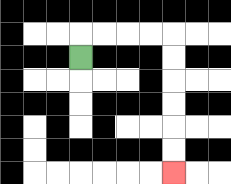{'start': '[3, 2]', 'end': '[7, 7]', 'path_directions': 'U,R,R,R,R,D,D,D,D,D,D', 'path_coordinates': '[[3, 2], [3, 1], [4, 1], [5, 1], [6, 1], [7, 1], [7, 2], [7, 3], [7, 4], [7, 5], [7, 6], [7, 7]]'}